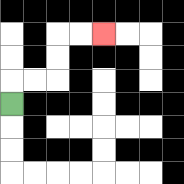{'start': '[0, 4]', 'end': '[4, 1]', 'path_directions': 'U,R,R,U,U,R,R', 'path_coordinates': '[[0, 4], [0, 3], [1, 3], [2, 3], [2, 2], [2, 1], [3, 1], [4, 1]]'}